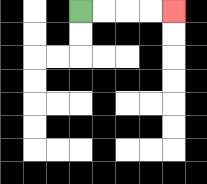{'start': '[3, 0]', 'end': '[7, 0]', 'path_directions': 'R,R,R,R', 'path_coordinates': '[[3, 0], [4, 0], [5, 0], [6, 0], [7, 0]]'}